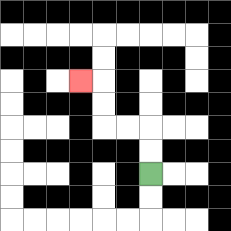{'start': '[6, 7]', 'end': '[3, 3]', 'path_directions': 'U,U,L,L,U,U,L', 'path_coordinates': '[[6, 7], [6, 6], [6, 5], [5, 5], [4, 5], [4, 4], [4, 3], [3, 3]]'}